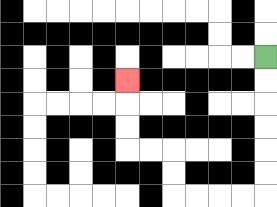{'start': '[11, 2]', 'end': '[5, 3]', 'path_directions': 'D,D,D,D,D,D,L,L,L,L,U,U,L,L,U,U,U', 'path_coordinates': '[[11, 2], [11, 3], [11, 4], [11, 5], [11, 6], [11, 7], [11, 8], [10, 8], [9, 8], [8, 8], [7, 8], [7, 7], [7, 6], [6, 6], [5, 6], [5, 5], [5, 4], [5, 3]]'}